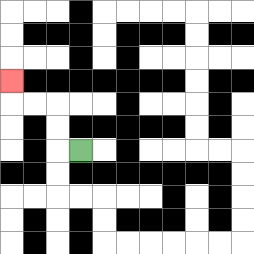{'start': '[3, 6]', 'end': '[0, 3]', 'path_directions': 'L,U,U,L,L,U', 'path_coordinates': '[[3, 6], [2, 6], [2, 5], [2, 4], [1, 4], [0, 4], [0, 3]]'}